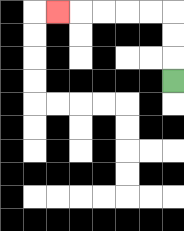{'start': '[7, 3]', 'end': '[2, 0]', 'path_directions': 'U,U,U,L,L,L,L,L', 'path_coordinates': '[[7, 3], [7, 2], [7, 1], [7, 0], [6, 0], [5, 0], [4, 0], [3, 0], [2, 0]]'}